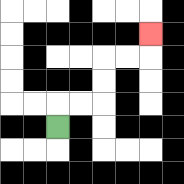{'start': '[2, 5]', 'end': '[6, 1]', 'path_directions': 'U,R,R,U,U,R,R,U', 'path_coordinates': '[[2, 5], [2, 4], [3, 4], [4, 4], [4, 3], [4, 2], [5, 2], [6, 2], [6, 1]]'}